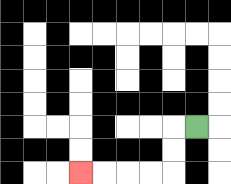{'start': '[8, 5]', 'end': '[3, 7]', 'path_directions': 'L,D,D,L,L,L,L', 'path_coordinates': '[[8, 5], [7, 5], [7, 6], [7, 7], [6, 7], [5, 7], [4, 7], [3, 7]]'}